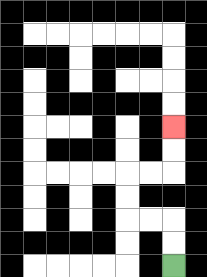{'start': '[7, 11]', 'end': '[7, 5]', 'path_directions': 'U,U,L,L,U,U,R,R,U,U', 'path_coordinates': '[[7, 11], [7, 10], [7, 9], [6, 9], [5, 9], [5, 8], [5, 7], [6, 7], [7, 7], [7, 6], [7, 5]]'}